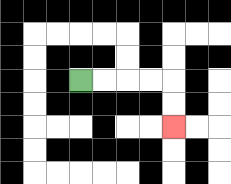{'start': '[3, 3]', 'end': '[7, 5]', 'path_directions': 'R,R,R,R,D,D', 'path_coordinates': '[[3, 3], [4, 3], [5, 3], [6, 3], [7, 3], [7, 4], [7, 5]]'}